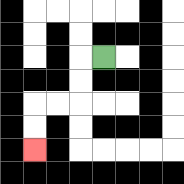{'start': '[4, 2]', 'end': '[1, 6]', 'path_directions': 'L,D,D,L,L,D,D', 'path_coordinates': '[[4, 2], [3, 2], [3, 3], [3, 4], [2, 4], [1, 4], [1, 5], [1, 6]]'}